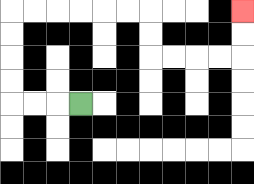{'start': '[3, 4]', 'end': '[10, 0]', 'path_directions': 'L,L,L,U,U,U,U,R,R,R,R,R,R,D,D,R,R,R,R,U,U', 'path_coordinates': '[[3, 4], [2, 4], [1, 4], [0, 4], [0, 3], [0, 2], [0, 1], [0, 0], [1, 0], [2, 0], [3, 0], [4, 0], [5, 0], [6, 0], [6, 1], [6, 2], [7, 2], [8, 2], [9, 2], [10, 2], [10, 1], [10, 0]]'}